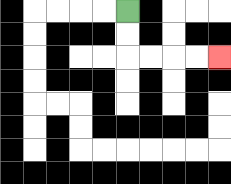{'start': '[5, 0]', 'end': '[9, 2]', 'path_directions': 'D,D,R,R,R,R', 'path_coordinates': '[[5, 0], [5, 1], [5, 2], [6, 2], [7, 2], [8, 2], [9, 2]]'}